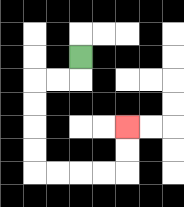{'start': '[3, 2]', 'end': '[5, 5]', 'path_directions': 'D,L,L,D,D,D,D,R,R,R,R,U,U', 'path_coordinates': '[[3, 2], [3, 3], [2, 3], [1, 3], [1, 4], [1, 5], [1, 6], [1, 7], [2, 7], [3, 7], [4, 7], [5, 7], [5, 6], [5, 5]]'}